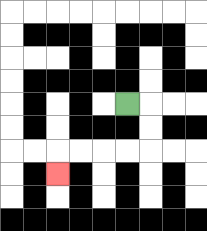{'start': '[5, 4]', 'end': '[2, 7]', 'path_directions': 'R,D,D,L,L,L,L,D', 'path_coordinates': '[[5, 4], [6, 4], [6, 5], [6, 6], [5, 6], [4, 6], [3, 6], [2, 6], [2, 7]]'}